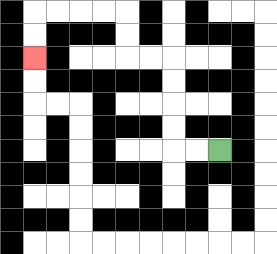{'start': '[9, 6]', 'end': '[1, 2]', 'path_directions': 'L,L,U,U,U,U,L,L,U,U,L,L,L,L,D,D', 'path_coordinates': '[[9, 6], [8, 6], [7, 6], [7, 5], [7, 4], [7, 3], [7, 2], [6, 2], [5, 2], [5, 1], [5, 0], [4, 0], [3, 0], [2, 0], [1, 0], [1, 1], [1, 2]]'}